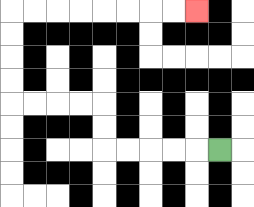{'start': '[9, 6]', 'end': '[8, 0]', 'path_directions': 'L,L,L,L,L,U,U,L,L,L,L,U,U,U,U,R,R,R,R,R,R,R,R', 'path_coordinates': '[[9, 6], [8, 6], [7, 6], [6, 6], [5, 6], [4, 6], [4, 5], [4, 4], [3, 4], [2, 4], [1, 4], [0, 4], [0, 3], [0, 2], [0, 1], [0, 0], [1, 0], [2, 0], [3, 0], [4, 0], [5, 0], [6, 0], [7, 0], [8, 0]]'}